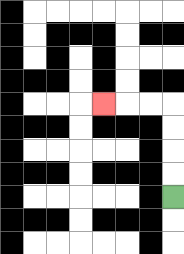{'start': '[7, 8]', 'end': '[4, 4]', 'path_directions': 'U,U,U,U,L,L,L', 'path_coordinates': '[[7, 8], [7, 7], [7, 6], [7, 5], [7, 4], [6, 4], [5, 4], [4, 4]]'}